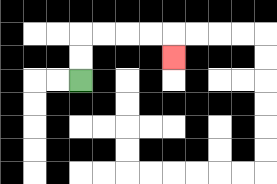{'start': '[3, 3]', 'end': '[7, 2]', 'path_directions': 'U,U,R,R,R,R,D', 'path_coordinates': '[[3, 3], [3, 2], [3, 1], [4, 1], [5, 1], [6, 1], [7, 1], [7, 2]]'}